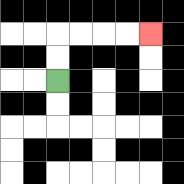{'start': '[2, 3]', 'end': '[6, 1]', 'path_directions': 'U,U,R,R,R,R', 'path_coordinates': '[[2, 3], [2, 2], [2, 1], [3, 1], [4, 1], [5, 1], [6, 1]]'}